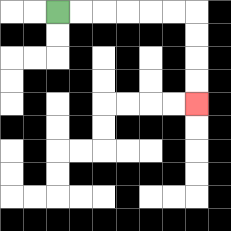{'start': '[2, 0]', 'end': '[8, 4]', 'path_directions': 'R,R,R,R,R,R,D,D,D,D', 'path_coordinates': '[[2, 0], [3, 0], [4, 0], [5, 0], [6, 0], [7, 0], [8, 0], [8, 1], [8, 2], [8, 3], [8, 4]]'}